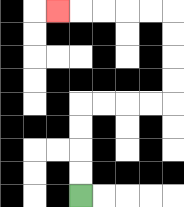{'start': '[3, 8]', 'end': '[2, 0]', 'path_directions': 'U,U,U,U,R,R,R,R,U,U,U,U,L,L,L,L,L', 'path_coordinates': '[[3, 8], [3, 7], [3, 6], [3, 5], [3, 4], [4, 4], [5, 4], [6, 4], [7, 4], [7, 3], [7, 2], [7, 1], [7, 0], [6, 0], [5, 0], [4, 0], [3, 0], [2, 0]]'}